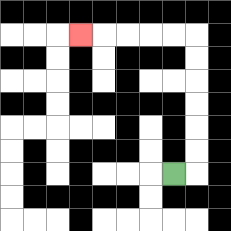{'start': '[7, 7]', 'end': '[3, 1]', 'path_directions': 'R,U,U,U,U,U,U,L,L,L,L,L', 'path_coordinates': '[[7, 7], [8, 7], [8, 6], [8, 5], [8, 4], [8, 3], [8, 2], [8, 1], [7, 1], [6, 1], [5, 1], [4, 1], [3, 1]]'}